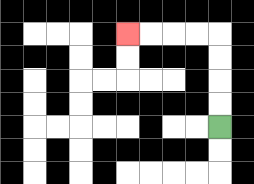{'start': '[9, 5]', 'end': '[5, 1]', 'path_directions': 'U,U,U,U,L,L,L,L', 'path_coordinates': '[[9, 5], [9, 4], [9, 3], [9, 2], [9, 1], [8, 1], [7, 1], [6, 1], [5, 1]]'}